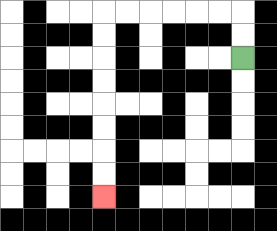{'start': '[10, 2]', 'end': '[4, 8]', 'path_directions': 'U,U,L,L,L,L,L,L,D,D,D,D,D,D,D,D', 'path_coordinates': '[[10, 2], [10, 1], [10, 0], [9, 0], [8, 0], [7, 0], [6, 0], [5, 0], [4, 0], [4, 1], [4, 2], [4, 3], [4, 4], [4, 5], [4, 6], [4, 7], [4, 8]]'}